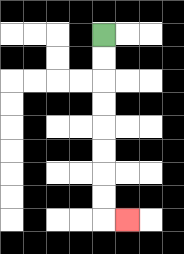{'start': '[4, 1]', 'end': '[5, 9]', 'path_directions': 'D,D,D,D,D,D,D,D,R', 'path_coordinates': '[[4, 1], [4, 2], [4, 3], [4, 4], [4, 5], [4, 6], [4, 7], [4, 8], [4, 9], [5, 9]]'}